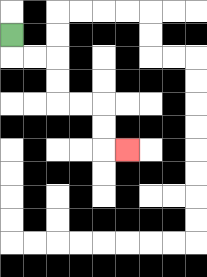{'start': '[0, 1]', 'end': '[5, 6]', 'path_directions': 'D,R,R,D,D,R,R,D,D,R', 'path_coordinates': '[[0, 1], [0, 2], [1, 2], [2, 2], [2, 3], [2, 4], [3, 4], [4, 4], [4, 5], [4, 6], [5, 6]]'}